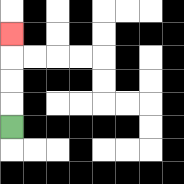{'start': '[0, 5]', 'end': '[0, 1]', 'path_directions': 'U,U,U,U', 'path_coordinates': '[[0, 5], [0, 4], [0, 3], [0, 2], [0, 1]]'}